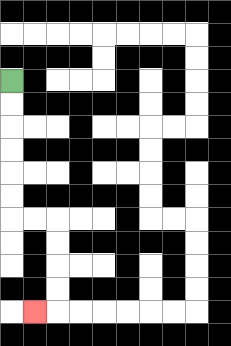{'start': '[0, 3]', 'end': '[1, 13]', 'path_directions': 'D,D,D,D,D,D,R,R,D,D,D,D,L', 'path_coordinates': '[[0, 3], [0, 4], [0, 5], [0, 6], [0, 7], [0, 8], [0, 9], [1, 9], [2, 9], [2, 10], [2, 11], [2, 12], [2, 13], [1, 13]]'}